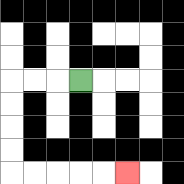{'start': '[3, 3]', 'end': '[5, 7]', 'path_directions': 'L,L,L,D,D,D,D,R,R,R,R,R', 'path_coordinates': '[[3, 3], [2, 3], [1, 3], [0, 3], [0, 4], [0, 5], [0, 6], [0, 7], [1, 7], [2, 7], [3, 7], [4, 7], [5, 7]]'}